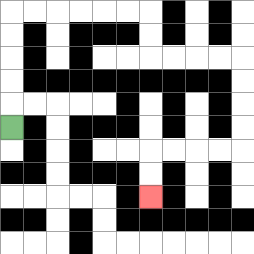{'start': '[0, 5]', 'end': '[6, 8]', 'path_directions': 'U,U,U,U,U,R,R,R,R,R,R,D,D,R,R,R,R,D,D,D,D,L,L,L,L,D,D', 'path_coordinates': '[[0, 5], [0, 4], [0, 3], [0, 2], [0, 1], [0, 0], [1, 0], [2, 0], [3, 0], [4, 0], [5, 0], [6, 0], [6, 1], [6, 2], [7, 2], [8, 2], [9, 2], [10, 2], [10, 3], [10, 4], [10, 5], [10, 6], [9, 6], [8, 6], [7, 6], [6, 6], [6, 7], [6, 8]]'}